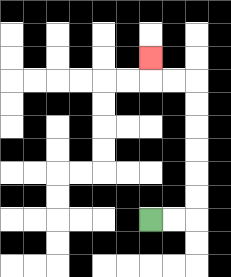{'start': '[6, 9]', 'end': '[6, 2]', 'path_directions': 'R,R,U,U,U,U,U,U,L,L,U', 'path_coordinates': '[[6, 9], [7, 9], [8, 9], [8, 8], [8, 7], [8, 6], [8, 5], [8, 4], [8, 3], [7, 3], [6, 3], [6, 2]]'}